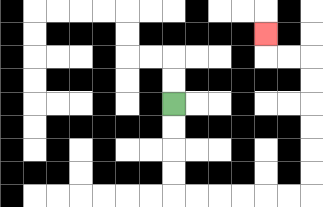{'start': '[7, 4]', 'end': '[11, 1]', 'path_directions': 'D,D,D,D,R,R,R,R,R,R,U,U,U,U,U,U,L,L,U', 'path_coordinates': '[[7, 4], [7, 5], [7, 6], [7, 7], [7, 8], [8, 8], [9, 8], [10, 8], [11, 8], [12, 8], [13, 8], [13, 7], [13, 6], [13, 5], [13, 4], [13, 3], [13, 2], [12, 2], [11, 2], [11, 1]]'}